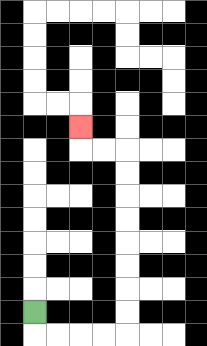{'start': '[1, 13]', 'end': '[3, 5]', 'path_directions': 'D,R,R,R,R,U,U,U,U,U,U,U,U,L,L,U', 'path_coordinates': '[[1, 13], [1, 14], [2, 14], [3, 14], [4, 14], [5, 14], [5, 13], [5, 12], [5, 11], [5, 10], [5, 9], [5, 8], [5, 7], [5, 6], [4, 6], [3, 6], [3, 5]]'}